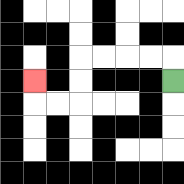{'start': '[7, 3]', 'end': '[1, 3]', 'path_directions': 'U,L,L,L,L,D,D,L,L,U', 'path_coordinates': '[[7, 3], [7, 2], [6, 2], [5, 2], [4, 2], [3, 2], [3, 3], [3, 4], [2, 4], [1, 4], [1, 3]]'}